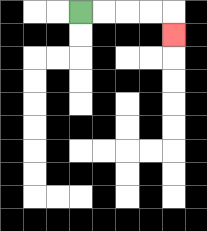{'start': '[3, 0]', 'end': '[7, 1]', 'path_directions': 'R,R,R,R,D', 'path_coordinates': '[[3, 0], [4, 0], [5, 0], [6, 0], [7, 0], [7, 1]]'}